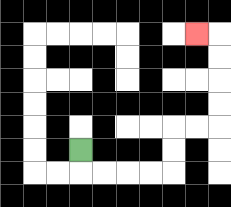{'start': '[3, 6]', 'end': '[8, 1]', 'path_directions': 'D,R,R,R,R,U,U,R,R,U,U,U,U,L', 'path_coordinates': '[[3, 6], [3, 7], [4, 7], [5, 7], [6, 7], [7, 7], [7, 6], [7, 5], [8, 5], [9, 5], [9, 4], [9, 3], [9, 2], [9, 1], [8, 1]]'}